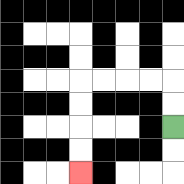{'start': '[7, 5]', 'end': '[3, 7]', 'path_directions': 'U,U,L,L,L,L,D,D,D,D', 'path_coordinates': '[[7, 5], [7, 4], [7, 3], [6, 3], [5, 3], [4, 3], [3, 3], [3, 4], [3, 5], [3, 6], [3, 7]]'}